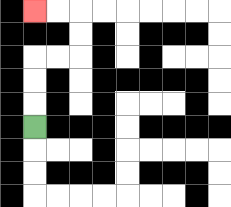{'start': '[1, 5]', 'end': '[1, 0]', 'path_directions': 'U,U,U,R,R,U,U,L,L', 'path_coordinates': '[[1, 5], [1, 4], [1, 3], [1, 2], [2, 2], [3, 2], [3, 1], [3, 0], [2, 0], [1, 0]]'}